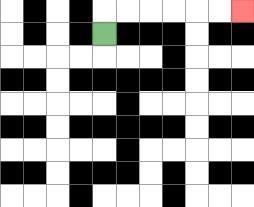{'start': '[4, 1]', 'end': '[10, 0]', 'path_directions': 'U,R,R,R,R,R,R', 'path_coordinates': '[[4, 1], [4, 0], [5, 0], [6, 0], [7, 0], [8, 0], [9, 0], [10, 0]]'}